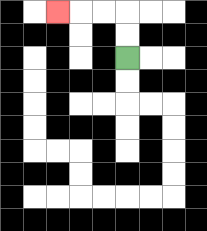{'start': '[5, 2]', 'end': '[2, 0]', 'path_directions': 'U,U,L,L,L', 'path_coordinates': '[[5, 2], [5, 1], [5, 0], [4, 0], [3, 0], [2, 0]]'}